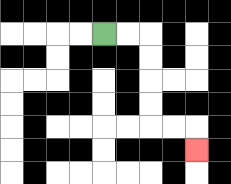{'start': '[4, 1]', 'end': '[8, 6]', 'path_directions': 'R,R,D,D,D,D,R,R,D', 'path_coordinates': '[[4, 1], [5, 1], [6, 1], [6, 2], [6, 3], [6, 4], [6, 5], [7, 5], [8, 5], [8, 6]]'}